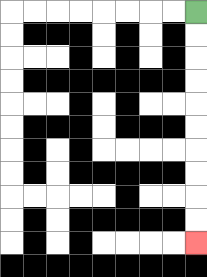{'start': '[8, 0]', 'end': '[8, 10]', 'path_directions': 'D,D,D,D,D,D,D,D,D,D', 'path_coordinates': '[[8, 0], [8, 1], [8, 2], [8, 3], [8, 4], [8, 5], [8, 6], [8, 7], [8, 8], [8, 9], [8, 10]]'}